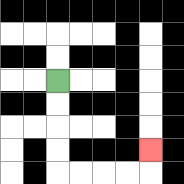{'start': '[2, 3]', 'end': '[6, 6]', 'path_directions': 'D,D,D,D,R,R,R,R,U', 'path_coordinates': '[[2, 3], [2, 4], [2, 5], [2, 6], [2, 7], [3, 7], [4, 7], [5, 7], [6, 7], [6, 6]]'}